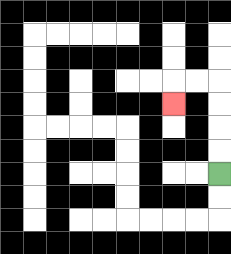{'start': '[9, 7]', 'end': '[7, 4]', 'path_directions': 'U,U,U,U,L,L,D', 'path_coordinates': '[[9, 7], [9, 6], [9, 5], [9, 4], [9, 3], [8, 3], [7, 3], [7, 4]]'}